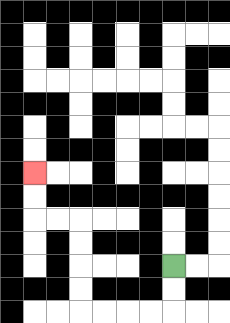{'start': '[7, 11]', 'end': '[1, 7]', 'path_directions': 'D,D,L,L,L,L,U,U,U,U,L,L,U,U', 'path_coordinates': '[[7, 11], [7, 12], [7, 13], [6, 13], [5, 13], [4, 13], [3, 13], [3, 12], [3, 11], [3, 10], [3, 9], [2, 9], [1, 9], [1, 8], [1, 7]]'}